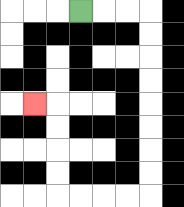{'start': '[3, 0]', 'end': '[1, 4]', 'path_directions': 'R,R,R,D,D,D,D,D,D,D,D,L,L,L,L,U,U,U,U,L', 'path_coordinates': '[[3, 0], [4, 0], [5, 0], [6, 0], [6, 1], [6, 2], [6, 3], [6, 4], [6, 5], [6, 6], [6, 7], [6, 8], [5, 8], [4, 8], [3, 8], [2, 8], [2, 7], [2, 6], [2, 5], [2, 4], [1, 4]]'}